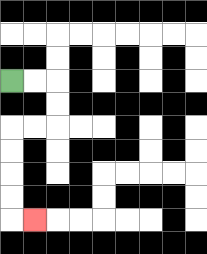{'start': '[0, 3]', 'end': '[1, 9]', 'path_directions': 'R,R,D,D,L,L,D,D,D,D,R', 'path_coordinates': '[[0, 3], [1, 3], [2, 3], [2, 4], [2, 5], [1, 5], [0, 5], [0, 6], [0, 7], [0, 8], [0, 9], [1, 9]]'}